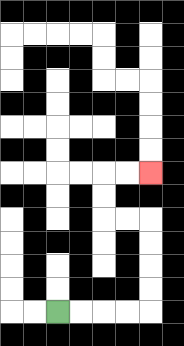{'start': '[2, 13]', 'end': '[6, 7]', 'path_directions': 'R,R,R,R,U,U,U,U,L,L,U,U,R,R', 'path_coordinates': '[[2, 13], [3, 13], [4, 13], [5, 13], [6, 13], [6, 12], [6, 11], [6, 10], [6, 9], [5, 9], [4, 9], [4, 8], [4, 7], [5, 7], [6, 7]]'}